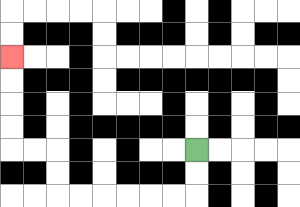{'start': '[8, 6]', 'end': '[0, 2]', 'path_directions': 'D,D,L,L,L,L,L,L,U,U,L,L,U,U,U,U', 'path_coordinates': '[[8, 6], [8, 7], [8, 8], [7, 8], [6, 8], [5, 8], [4, 8], [3, 8], [2, 8], [2, 7], [2, 6], [1, 6], [0, 6], [0, 5], [0, 4], [0, 3], [0, 2]]'}